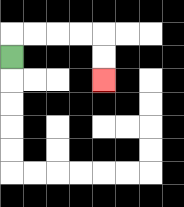{'start': '[0, 2]', 'end': '[4, 3]', 'path_directions': 'U,R,R,R,R,D,D', 'path_coordinates': '[[0, 2], [0, 1], [1, 1], [2, 1], [3, 1], [4, 1], [4, 2], [4, 3]]'}